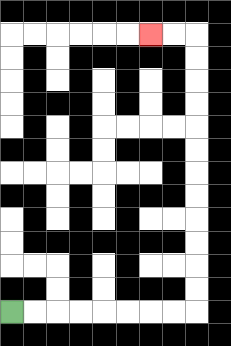{'start': '[0, 13]', 'end': '[6, 1]', 'path_directions': 'R,R,R,R,R,R,R,R,U,U,U,U,U,U,U,U,U,U,U,U,L,L', 'path_coordinates': '[[0, 13], [1, 13], [2, 13], [3, 13], [4, 13], [5, 13], [6, 13], [7, 13], [8, 13], [8, 12], [8, 11], [8, 10], [8, 9], [8, 8], [8, 7], [8, 6], [8, 5], [8, 4], [8, 3], [8, 2], [8, 1], [7, 1], [6, 1]]'}